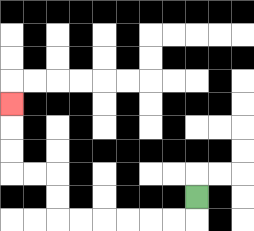{'start': '[8, 8]', 'end': '[0, 4]', 'path_directions': 'D,L,L,L,L,L,L,U,U,L,L,U,U,U', 'path_coordinates': '[[8, 8], [8, 9], [7, 9], [6, 9], [5, 9], [4, 9], [3, 9], [2, 9], [2, 8], [2, 7], [1, 7], [0, 7], [0, 6], [0, 5], [0, 4]]'}